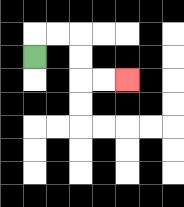{'start': '[1, 2]', 'end': '[5, 3]', 'path_directions': 'U,R,R,D,D,R,R', 'path_coordinates': '[[1, 2], [1, 1], [2, 1], [3, 1], [3, 2], [3, 3], [4, 3], [5, 3]]'}